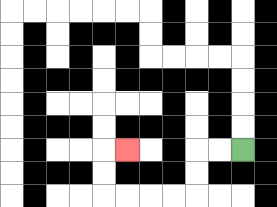{'start': '[10, 6]', 'end': '[5, 6]', 'path_directions': 'L,L,D,D,L,L,L,L,U,U,R', 'path_coordinates': '[[10, 6], [9, 6], [8, 6], [8, 7], [8, 8], [7, 8], [6, 8], [5, 8], [4, 8], [4, 7], [4, 6], [5, 6]]'}